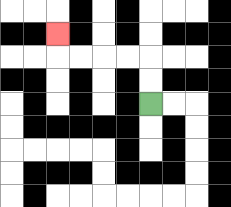{'start': '[6, 4]', 'end': '[2, 1]', 'path_directions': 'U,U,L,L,L,L,U', 'path_coordinates': '[[6, 4], [6, 3], [6, 2], [5, 2], [4, 2], [3, 2], [2, 2], [2, 1]]'}